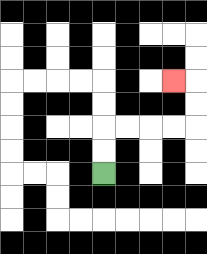{'start': '[4, 7]', 'end': '[7, 3]', 'path_directions': 'U,U,R,R,R,R,U,U,L', 'path_coordinates': '[[4, 7], [4, 6], [4, 5], [5, 5], [6, 5], [7, 5], [8, 5], [8, 4], [8, 3], [7, 3]]'}